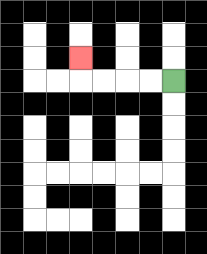{'start': '[7, 3]', 'end': '[3, 2]', 'path_directions': 'L,L,L,L,U', 'path_coordinates': '[[7, 3], [6, 3], [5, 3], [4, 3], [3, 3], [3, 2]]'}